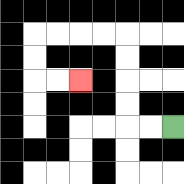{'start': '[7, 5]', 'end': '[3, 3]', 'path_directions': 'L,L,U,U,U,U,L,L,L,L,D,D,R,R', 'path_coordinates': '[[7, 5], [6, 5], [5, 5], [5, 4], [5, 3], [5, 2], [5, 1], [4, 1], [3, 1], [2, 1], [1, 1], [1, 2], [1, 3], [2, 3], [3, 3]]'}